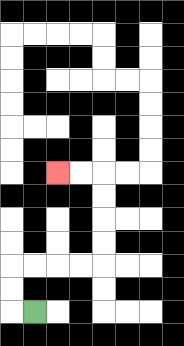{'start': '[1, 13]', 'end': '[2, 7]', 'path_directions': 'L,U,U,R,R,R,R,U,U,U,U,L,L', 'path_coordinates': '[[1, 13], [0, 13], [0, 12], [0, 11], [1, 11], [2, 11], [3, 11], [4, 11], [4, 10], [4, 9], [4, 8], [4, 7], [3, 7], [2, 7]]'}